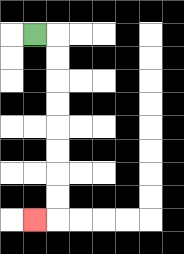{'start': '[1, 1]', 'end': '[1, 9]', 'path_directions': 'R,D,D,D,D,D,D,D,D,L', 'path_coordinates': '[[1, 1], [2, 1], [2, 2], [2, 3], [2, 4], [2, 5], [2, 6], [2, 7], [2, 8], [2, 9], [1, 9]]'}